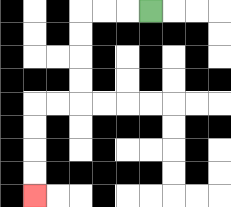{'start': '[6, 0]', 'end': '[1, 8]', 'path_directions': 'L,L,L,D,D,D,D,L,L,D,D,D,D', 'path_coordinates': '[[6, 0], [5, 0], [4, 0], [3, 0], [3, 1], [3, 2], [3, 3], [3, 4], [2, 4], [1, 4], [1, 5], [1, 6], [1, 7], [1, 8]]'}